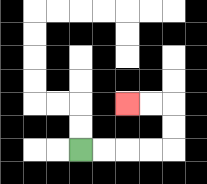{'start': '[3, 6]', 'end': '[5, 4]', 'path_directions': 'R,R,R,R,U,U,L,L', 'path_coordinates': '[[3, 6], [4, 6], [5, 6], [6, 6], [7, 6], [7, 5], [7, 4], [6, 4], [5, 4]]'}